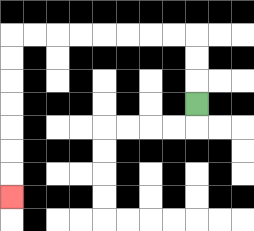{'start': '[8, 4]', 'end': '[0, 8]', 'path_directions': 'U,U,U,L,L,L,L,L,L,L,L,D,D,D,D,D,D,D', 'path_coordinates': '[[8, 4], [8, 3], [8, 2], [8, 1], [7, 1], [6, 1], [5, 1], [4, 1], [3, 1], [2, 1], [1, 1], [0, 1], [0, 2], [0, 3], [0, 4], [0, 5], [0, 6], [0, 7], [0, 8]]'}